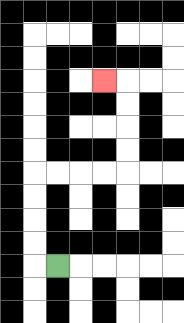{'start': '[2, 11]', 'end': '[4, 3]', 'path_directions': 'L,U,U,U,U,R,R,R,R,U,U,U,U,L', 'path_coordinates': '[[2, 11], [1, 11], [1, 10], [1, 9], [1, 8], [1, 7], [2, 7], [3, 7], [4, 7], [5, 7], [5, 6], [5, 5], [5, 4], [5, 3], [4, 3]]'}